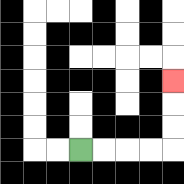{'start': '[3, 6]', 'end': '[7, 3]', 'path_directions': 'R,R,R,R,U,U,U', 'path_coordinates': '[[3, 6], [4, 6], [5, 6], [6, 6], [7, 6], [7, 5], [7, 4], [7, 3]]'}